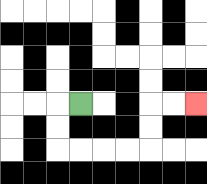{'start': '[3, 4]', 'end': '[8, 4]', 'path_directions': 'L,D,D,R,R,R,R,U,U,R,R', 'path_coordinates': '[[3, 4], [2, 4], [2, 5], [2, 6], [3, 6], [4, 6], [5, 6], [6, 6], [6, 5], [6, 4], [7, 4], [8, 4]]'}